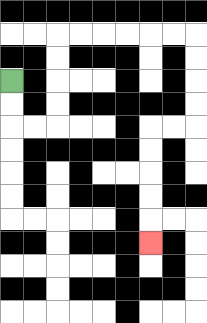{'start': '[0, 3]', 'end': '[6, 10]', 'path_directions': 'D,D,R,R,U,U,U,U,R,R,R,R,R,R,D,D,D,D,L,L,D,D,D,D,D', 'path_coordinates': '[[0, 3], [0, 4], [0, 5], [1, 5], [2, 5], [2, 4], [2, 3], [2, 2], [2, 1], [3, 1], [4, 1], [5, 1], [6, 1], [7, 1], [8, 1], [8, 2], [8, 3], [8, 4], [8, 5], [7, 5], [6, 5], [6, 6], [6, 7], [6, 8], [6, 9], [6, 10]]'}